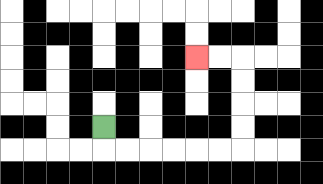{'start': '[4, 5]', 'end': '[8, 2]', 'path_directions': 'D,R,R,R,R,R,R,U,U,U,U,L,L', 'path_coordinates': '[[4, 5], [4, 6], [5, 6], [6, 6], [7, 6], [8, 6], [9, 6], [10, 6], [10, 5], [10, 4], [10, 3], [10, 2], [9, 2], [8, 2]]'}